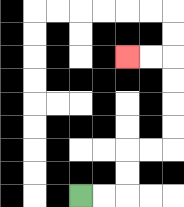{'start': '[3, 8]', 'end': '[5, 2]', 'path_directions': 'R,R,U,U,R,R,U,U,U,U,L,L', 'path_coordinates': '[[3, 8], [4, 8], [5, 8], [5, 7], [5, 6], [6, 6], [7, 6], [7, 5], [7, 4], [7, 3], [7, 2], [6, 2], [5, 2]]'}